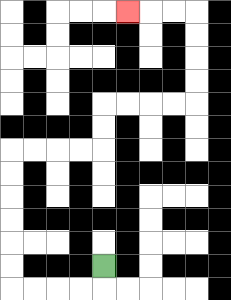{'start': '[4, 11]', 'end': '[5, 0]', 'path_directions': 'D,L,L,L,L,U,U,U,U,U,U,R,R,R,R,U,U,R,R,R,R,U,U,U,U,L,L,L', 'path_coordinates': '[[4, 11], [4, 12], [3, 12], [2, 12], [1, 12], [0, 12], [0, 11], [0, 10], [0, 9], [0, 8], [0, 7], [0, 6], [1, 6], [2, 6], [3, 6], [4, 6], [4, 5], [4, 4], [5, 4], [6, 4], [7, 4], [8, 4], [8, 3], [8, 2], [8, 1], [8, 0], [7, 0], [6, 0], [5, 0]]'}